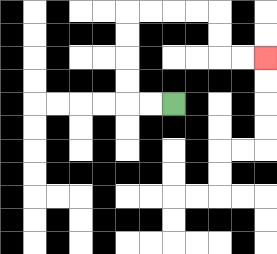{'start': '[7, 4]', 'end': '[11, 2]', 'path_directions': 'L,L,U,U,U,U,R,R,R,R,D,D,R,R', 'path_coordinates': '[[7, 4], [6, 4], [5, 4], [5, 3], [5, 2], [5, 1], [5, 0], [6, 0], [7, 0], [8, 0], [9, 0], [9, 1], [9, 2], [10, 2], [11, 2]]'}